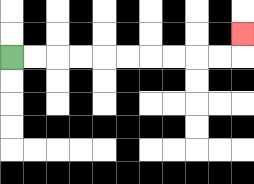{'start': '[0, 2]', 'end': '[10, 1]', 'path_directions': 'R,R,R,R,R,R,R,R,R,R,U', 'path_coordinates': '[[0, 2], [1, 2], [2, 2], [3, 2], [4, 2], [5, 2], [6, 2], [7, 2], [8, 2], [9, 2], [10, 2], [10, 1]]'}